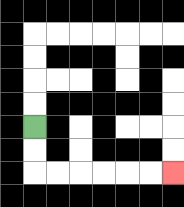{'start': '[1, 5]', 'end': '[7, 7]', 'path_directions': 'D,D,R,R,R,R,R,R', 'path_coordinates': '[[1, 5], [1, 6], [1, 7], [2, 7], [3, 7], [4, 7], [5, 7], [6, 7], [7, 7]]'}